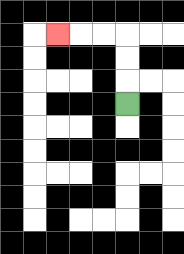{'start': '[5, 4]', 'end': '[2, 1]', 'path_directions': 'U,U,U,L,L,L', 'path_coordinates': '[[5, 4], [5, 3], [5, 2], [5, 1], [4, 1], [3, 1], [2, 1]]'}